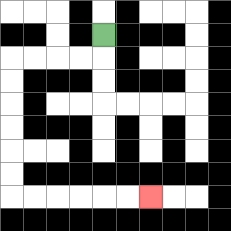{'start': '[4, 1]', 'end': '[6, 8]', 'path_directions': 'D,L,L,L,L,D,D,D,D,D,D,R,R,R,R,R,R', 'path_coordinates': '[[4, 1], [4, 2], [3, 2], [2, 2], [1, 2], [0, 2], [0, 3], [0, 4], [0, 5], [0, 6], [0, 7], [0, 8], [1, 8], [2, 8], [3, 8], [4, 8], [5, 8], [6, 8]]'}